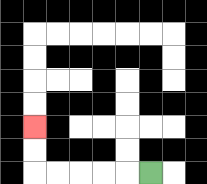{'start': '[6, 7]', 'end': '[1, 5]', 'path_directions': 'L,L,L,L,L,U,U', 'path_coordinates': '[[6, 7], [5, 7], [4, 7], [3, 7], [2, 7], [1, 7], [1, 6], [1, 5]]'}